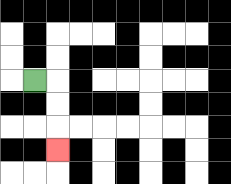{'start': '[1, 3]', 'end': '[2, 6]', 'path_directions': 'R,D,D,D', 'path_coordinates': '[[1, 3], [2, 3], [2, 4], [2, 5], [2, 6]]'}